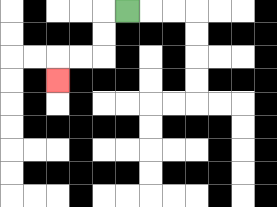{'start': '[5, 0]', 'end': '[2, 3]', 'path_directions': 'L,D,D,L,L,D', 'path_coordinates': '[[5, 0], [4, 0], [4, 1], [4, 2], [3, 2], [2, 2], [2, 3]]'}